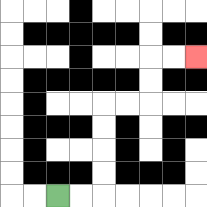{'start': '[2, 8]', 'end': '[8, 2]', 'path_directions': 'R,R,U,U,U,U,R,R,U,U,R,R', 'path_coordinates': '[[2, 8], [3, 8], [4, 8], [4, 7], [4, 6], [4, 5], [4, 4], [5, 4], [6, 4], [6, 3], [6, 2], [7, 2], [8, 2]]'}